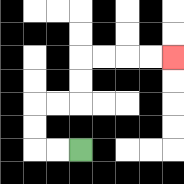{'start': '[3, 6]', 'end': '[7, 2]', 'path_directions': 'L,L,U,U,R,R,U,U,R,R,R,R', 'path_coordinates': '[[3, 6], [2, 6], [1, 6], [1, 5], [1, 4], [2, 4], [3, 4], [3, 3], [3, 2], [4, 2], [5, 2], [6, 2], [7, 2]]'}